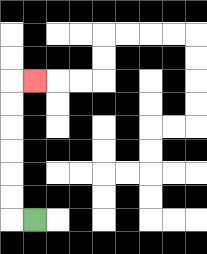{'start': '[1, 9]', 'end': '[1, 3]', 'path_directions': 'L,U,U,U,U,U,U,R', 'path_coordinates': '[[1, 9], [0, 9], [0, 8], [0, 7], [0, 6], [0, 5], [0, 4], [0, 3], [1, 3]]'}